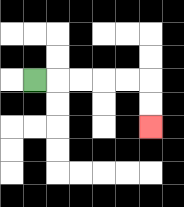{'start': '[1, 3]', 'end': '[6, 5]', 'path_directions': 'R,R,R,R,R,D,D', 'path_coordinates': '[[1, 3], [2, 3], [3, 3], [4, 3], [5, 3], [6, 3], [6, 4], [6, 5]]'}